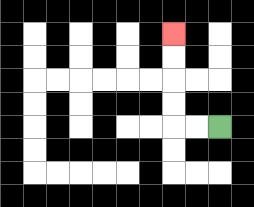{'start': '[9, 5]', 'end': '[7, 1]', 'path_directions': 'L,L,U,U,U,U', 'path_coordinates': '[[9, 5], [8, 5], [7, 5], [7, 4], [7, 3], [7, 2], [7, 1]]'}